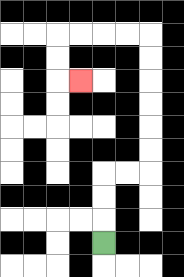{'start': '[4, 10]', 'end': '[3, 3]', 'path_directions': 'U,U,U,R,R,U,U,U,U,U,U,L,L,L,L,D,D,R', 'path_coordinates': '[[4, 10], [4, 9], [4, 8], [4, 7], [5, 7], [6, 7], [6, 6], [6, 5], [6, 4], [6, 3], [6, 2], [6, 1], [5, 1], [4, 1], [3, 1], [2, 1], [2, 2], [2, 3], [3, 3]]'}